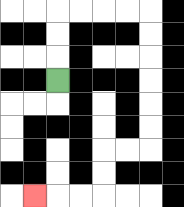{'start': '[2, 3]', 'end': '[1, 8]', 'path_directions': 'U,U,U,R,R,R,R,D,D,D,D,D,D,L,L,D,D,L,L,L', 'path_coordinates': '[[2, 3], [2, 2], [2, 1], [2, 0], [3, 0], [4, 0], [5, 0], [6, 0], [6, 1], [6, 2], [6, 3], [6, 4], [6, 5], [6, 6], [5, 6], [4, 6], [4, 7], [4, 8], [3, 8], [2, 8], [1, 8]]'}